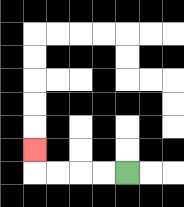{'start': '[5, 7]', 'end': '[1, 6]', 'path_directions': 'L,L,L,L,U', 'path_coordinates': '[[5, 7], [4, 7], [3, 7], [2, 7], [1, 7], [1, 6]]'}